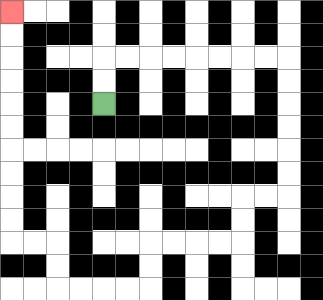{'start': '[4, 4]', 'end': '[0, 0]', 'path_directions': 'U,U,R,R,R,R,R,R,R,R,D,D,D,D,D,D,L,L,D,D,L,L,L,L,D,D,L,L,L,L,U,U,L,L,U,U,U,U,U,U,U,U,U,U', 'path_coordinates': '[[4, 4], [4, 3], [4, 2], [5, 2], [6, 2], [7, 2], [8, 2], [9, 2], [10, 2], [11, 2], [12, 2], [12, 3], [12, 4], [12, 5], [12, 6], [12, 7], [12, 8], [11, 8], [10, 8], [10, 9], [10, 10], [9, 10], [8, 10], [7, 10], [6, 10], [6, 11], [6, 12], [5, 12], [4, 12], [3, 12], [2, 12], [2, 11], [2, 10], [1, 10], [0, 10], [0, 9], [0, 8], [0, 7], [0, 6], [0, 5], [0, 4], [0, 3], [0, 2], [0, 1], [0, 0]]'}